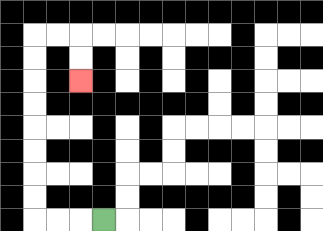{'start': '[4, 9]', 'end': '[3, 3]', 'path_directions': 'L,L,L,U,U,U,U,U,U,U,U,R,R,D,D', 'path_coordinates': '[[4, 9], [3, 9], [2, 9], [1, 9], [1, 8], [1, 7], [1, 6], [1, 5], [1, 4], [1, 3], [1, 2], [1, 1], [2, 1], [3, 1], [3, 2], [3, 3]]'}